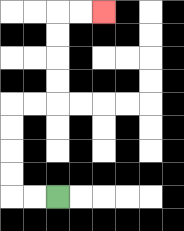{'start': '[2, 8]', 'end': '[4, 0]', 'path_directions': 'L,L,U,U,U,U,R,R,U,U,U,U,R,R', 'path_coordinates': '[[2, 8], [1, 8], [0, 8], [0, 7], [0, 6], [0, 5], [0, 4], [1, 4], [2, 4], [2, 3], [2, 2], [2, 1], [2, 0], [3, 0], [4, 0]]'}